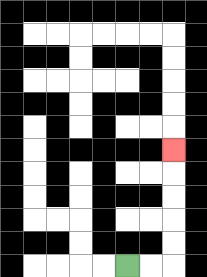{'start': '[5, 11]', 'end': '[7, 6]', 'path_directions': 'R,R,U,U,U,U,U', 'path_coordinates': '[[5, 11], [6, 11], [7, 11], [7, 10], [7, 9], [7, 8], [7, 7], [7, 6]]'}